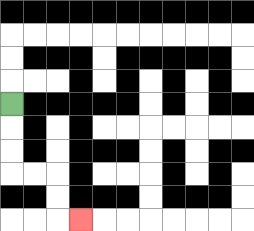{'start': '[0, 4]', 'end': '[3, 9]', 'path_directions': 'D,D,D,R,R,D,D,R', 'path_coordinates': '[[0, 4], [0, 5], [0, 6], [0, 7], [1, 7], [2, 7], [2, 8], [2, 9], [3, 9]]'}